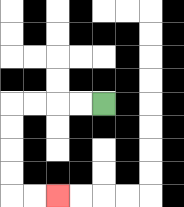{'start': '[4, 4]', 'end': '[2, 8]', 'path_directions': 'L,L,L,L,D,D,D,D,R,R', 'path_coordinates': '[[4, 4], [3, 4], [2, 4], [1, 4], [0, 4], [0, 5], [0, 6], [0, 7], [0, 8], [1, 8], [2, 8]]'}